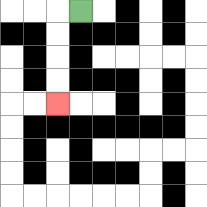{'start': '[3, 0]', 'end': '[2, 4]', 'path_directions': 'L,D,D,D,D', 'path_coordinates': '[[3, 0], [2, 0], [2, 1], [2, 2], [2, 3], [2, 4]]'}